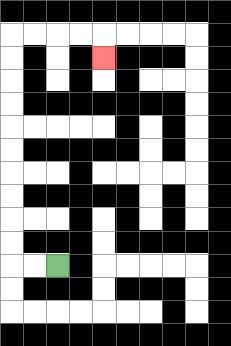{'start': '[2, 11]', 'end': '[4, 2]', 'path_directions': 'L,L,U,U,U,U,U,U,U,U,U,U,R,R,R,R,D', 'path_coordinates': '[[2, 11], [1, 11], [0, 11], [0, 10], [0, 9], [0, 8], [0, 7], [0, 6], [0, 5], [0, 4], [0, 3], [0, 2], [0, 1], [1, 1], [2, 1], [3, 1], [4, 1], [4, 2]]'}